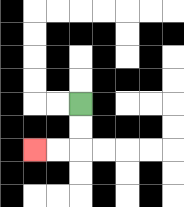{'start': '[3, 4]', 'end': '[1, 6]', 'path_directions': 'D,D,L,L', 'path_coordinates': '[[3, 4], [3, 5], [3, 6], [2, 6], [1, 6]]'}